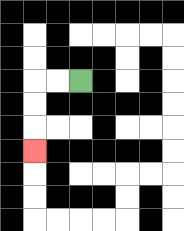{'start': '[3, 3]', 'end': '[1, 6]', 'path_directions': 'L,L,D,D,D', 'path_coordinates': '[[3, 3], [2, 3], [1, 3], [1, 4], [1, 5], [1, 6]]'}